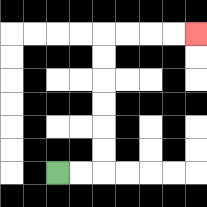{'start': '[2, 7]', 'end': '[8, 1]', 'path_directions': 'R,R,U,U,U,U,U,U,R,R,R,R', 'path_coordinates': '[[2, 7], [3, 7], [4, 7], [4, 6], [4, 5], [4, 4], [4, 3], [4, 2], [4, 1], [5, 1], [6, 1], [7, 1], [8, 1]]'}